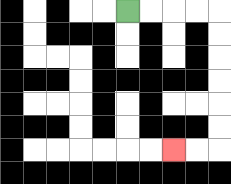{'start': '[5, 0]', 'end': '[7, 6]', 'path_directions': 'R,R,R,R,D,D,D,D,D,D,L,L', 'path_coordinates': '[[5, 0], [6, 0], [7, 0], [8, 0], [9, 0], [9, 1], [9, 2], [9, 3], [9, 4], [9, 5], [9, 6], [8, 6], [7, 6]]'}